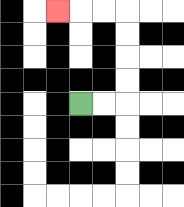{'start': '[3, 4]', 'end': '[2, 0]', 'path_directions': 'R,R,U,U,U,U,L,L,L', 'path_coordinates': '[[3, 4], [4, 4], [5, 4], [5, 3], [5, 2], [5, 1], [5, 0], [4, 0], [3, 0], [2, 0]]'}